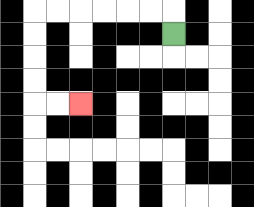{'start': '[7, 1]', 'end': '[3, 4]', 'path_directions': 'U,L,L,L,L,L,L,D,D,D,D,R,R', 'path_coordinates': '[[7, 1], [7, 0], [6, 0], [5, 0], [4, 0], [3, 0], [2, 0], [1, 0], [1, 1], [1, 2], [1, 3], [1, 4], [2, 4], [3, 4]]'}